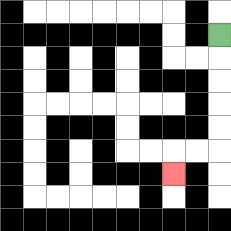{'start': '[9, 1]', 'end': '[7, 7]', 'path_directions': 'D,D,D,D,D,L,L,D', 'path_coordinates': '[[9, 1], [9, 2], [9, 3], [9, 4], [9, 5], [9, 6], [8, 6], [7, 6], [7, 7]]'}